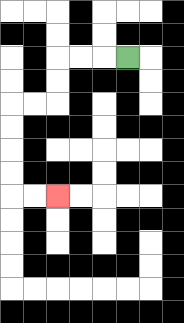{'start': '[5, 2]', 'end': '[2, 8]', 'path_directions': 'L,L,L,D,D,L,L,D,D,D,D,R,R', 'path_coordinates': '[[5, 2], [4, 2], [3, 2], [2, 2], [2, 3], [2, 4], [1, 4], [0, 4], [0, 5], [0, 6], [0, 7], [0, 8], [1, 8], [2, 8]]'}